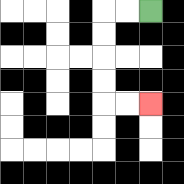{'start': '[6, 0]', 'end': '[6, 4]', 'path_directions': 'L,L,D,D,D,D,R,R', 'path_coordinates': '[[6, 0], [5, 0], [4, 0], [4, 1], [4, 2], [4, 3], [4, 4], [5, 4], [6, 4]]'}